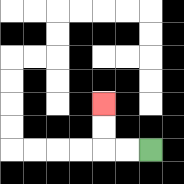{'start': '[6, 6]', 'end': '[4, 4]', 'path_directions': 'L,L,U,U', 'path_coordinates': '[[6, 6], [5, 6], [4, 6], [4, 5], [4, 4]]'}